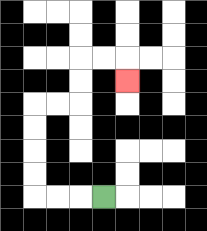{'start': '[4, 8]', 'end': '[5, 3]', 'path_directions': 'L,L,L,U,U,U,U,R,R,U,U,R,R,D', 'path_coordinates': '[[4, 8], [3, 8], [2, 8], [1, 8], [1, 7], [1, 6], [1, 5], [1, 4], [2, 4], [3, 4], [3, 3], [3, 2], [4, 2], [5, 2], [5, 3]]'}